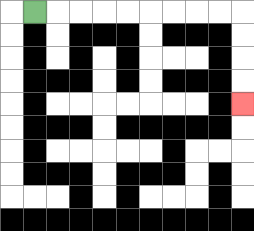{'start': '[1, 0]', 'end': '[10, 4]', 'path_directions': 'R,R,R,R,R,R,R,R,R,D,D,D,D', 'path_coordinates': '[[1, 0], [2, 0], [3, 0], [4, 0], [5, 0], [6, 0], [7, 0], [8, 0], [9, 0], [10, 0], [10, 1], [10, 2], [10, 3], [10, 4]]'}